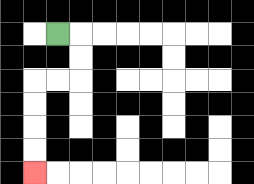{'start': '[2, 1]', 'end': '[1, 7]', 'path_directions': 'R,D,D,L,L,D,D,D,D', 'path_coordinates': '[[2, 1], [3, 1], [3, 2], [3, 3], [2, 3], [1, 3], [1, 4], [1, 5], [1, 6], [1, 7]]'}